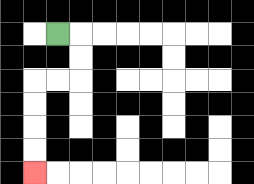{'start': '[2, 1]', 'end': '[1, 7]', 'path_directions': 'R,D,D,L,L,D,D,D,D', 'path_coordinates': '[[2, 1], [3, 1], [3, 2], [3, 3], [2, 3], [1, 3], [1, 4], [1, 5], [1, 6], [1, 7]]'}